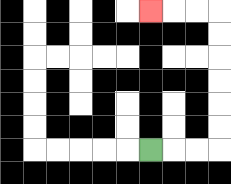{'start': '[6, 6]', 'end': '[6, 0]', 'path_directions': 'R,R,R,U,U,U,U,U,U,L,L,L', 'path_coordinates': '[[6, 6], [7, 6], [8, 6], [9, 6], [9, 5], [9, 4], [9, 3], [9, 2], [9, 1], [9, 0], [8, 0], [7, 0], [6, 0]]'}